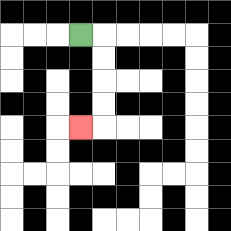{'start': '[3, 1]', 'end': '[3, 5]', 'path_directions': 'R,D,D,D,D,L', 'path_coordinates': '[[3, 1], [4, 1], [4, 2], [4, 3], [4, 4], [4, 5], [3, 5]]'}